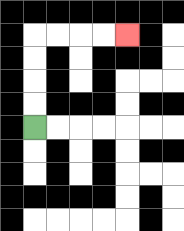{'start': '[1, 5]', 'end': '[5, 1]', 'path_directions': 'U,U,U,U,R,R,R,R', 'path_coordinates': '[[1, 5], [1, 4], [1, 3], [1, 2], [1, 1], [2, 1], [3, 1], [4, 1], [5, 1]]'}